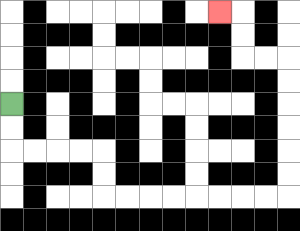{'start': '[0, 4]', 'end': '[9, 0]', 'path_directions': 'D,D,R,R,R,R,D,D,R,R,R,R,R,R,R,R,U,U,U,U,U,U,L,L,U,U,L', 'path_coordinates': '[[0, 4], [0, 5], [0, 6], [1, 6], [2, 6], [3, 6], [4, 6], [4, 7], [4, 8], [5, 8], [6, 8], [7, 8], [8, 8], [9, 8], [10, 8], [11, 8], [12, 8], [12, 7], [12, 6], [12, 5], [12, 4], [12, 3], [12, 2], [11, 2], [10, 2], [10, 1], [10, 0], [9, 0]]'}